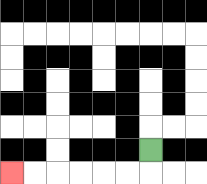{'start': '[6, 6]', 'end': '[0, 7]', 'path_directions': 'D,L,L,L,L,L,L', 'path_coordinates': '[[6, 6], [6, 7], [5, 7], [4, 7], [3, 7], [2, 7], [1, 7], [0, 7]]'}